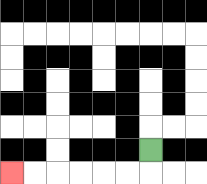{'start': '[6, 6]', 'end': '[0, 7]', 'path_directions': 'D,L,L,L,L,L,L', 'path_coordinates': '[[6, 6], [6, 7], [5, 7], [4, 7], [3, 7], [2, 7], [1, 7], [0, 7]]'}